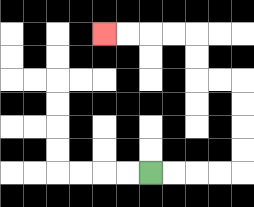{'start': '[6, 7]', 'end': '[4, 1]', 'path_directions': 'R,R,R,R,U,U,U,U,L,L,U,U,L,L,L,L', 'path_coordinates': '[[6, 7], [7, 7], [8, 7], [9, 7], [10, 7], [10, 6], [10, 5], [10, 4], [10, 3], [9, 3], [8, 3], [8, 2], [8, 1], [7, 1], [6, 1], [5, 1], [4, 1]]'}